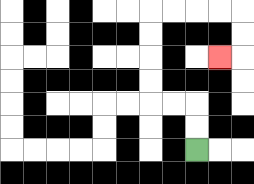{'start': '[8, 6]', 'end': '[9, 2]', 'path_directions': 'U,U,L,L,U,U,U,U,R,R,R,R,D,D,L', 'path_coordinates': '[[8, 6], [8, 5], [8, 4], [7, 4], [6, 4], [6, 3], [6, 2], [6, 1], [6, 0], [7, 0], [8, 0], [9, 0], [10, 0], [10, 1], [10, 2], [9, 2]]'}